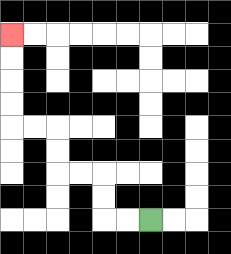{'start': '[6, 9]', 'end': '[0, 1]', 'path_directions': 'L,L,U,U,L,L,U,U,L,L,U,U,U,U', 'path_coordinates': '[[6, 9], [5, 9], [4, 9], [4, 8], [4, 7], [3, 7], [2, 7], [2, 6], [2, 5], [1, 5], [0, 5], [0, 4], [0, 3], [0, 2], [0, 1]]'}